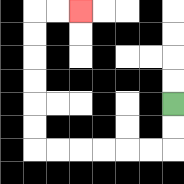{'start': '[7, 4]', 'end': '[3, 0]', 'path_directions': 'D,D,L,L,L,L,L,L,U,U,U,U,U,U,R,R', 'path_coordinates': '[[7, 4], [7, 5], [7, 6], [6, 6], [5, 6], [4, 6], [3, 6], [2, 6], [1, 6], [1, 5], [1, 4], [1, 3], [1, 2], [1, 1], [1, 0], [2, 0], [3, 0]]'}